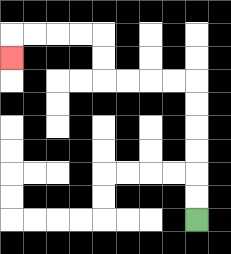{'start': '[8, 9]', 'end': '[0, 2]', 'path_directions': 'U,U,U,U,U,U,L,L,L,L,U,U,L,L,L,L,D', 'path_coordinates': '[[8, 9], [8, 8], [8, 7], [8, 6], [8, 5], [8, 4], [8, 3], [7, 3], [6, 3], [5, 3], [4, 3], [4, 2], [4, 1], [3, 1], [2, 1], [1, 1], [0, 1], [0, 2]]'}